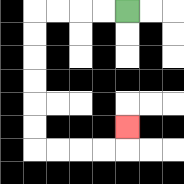{'start': '[5, 0]', 'end': '[5, 5]', 'path_directions': 'L,L,L,L,D,D,D,D,D,D,R,R,R,R,U', 'path_coordinates': '[[5, 0], [4, 0], [3, 0], [2, 0], [1, 0], [1, 1], [1, 2], [1, 3], [1, 4], [1, 5], [1, 6], [2, 6], [3, 6], [4, 6], [5, 6], [5, 5]]'}